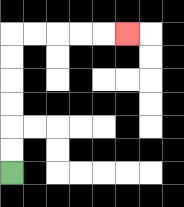{'start': '[0, 7]', 'end': '[5, 1]', 'path_directions': 'U,U,U,U,U,U,R,R,R,R,R', 'path_coordinates': '[[0, 7], [0, 6], [0, 5], [0, 4], [0, 3], [0, 2], [0, 1], [1, 1], [2, 1], [3, 1], [4, 1], [5, 1]]'}